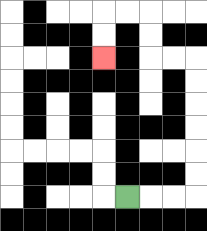{'start': '[5, 8]', 'end': '[4, 2]', 'path_directions': 'R,R,R,U,U,U,U,U,U,L,L,U,U,L,L,D,D', 'path_coordinates': '[[5, 8], [6, 8], [7, 8], [8, 8], [8, 7], [8, 6], [8, 5], [8, 4], [8, 3], [8, 2], [7, 2], [6, 2], [6, 1], [6, 0], [5, 0], [4, 0], [4, 1], [4, 2]]'}